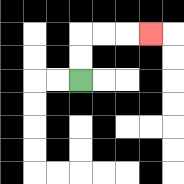{'start': '[3, 3]', 'end': '[6, 1]', 'path_directions': 'U,U,R,R,R', 'path_coordinates': '[[3, 3], [3, 2], [3, 1], [4, 1], [5, 1], [6, 1]]'}